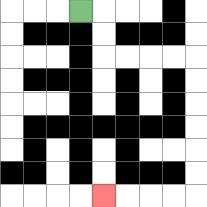{'start': '[3, 0]', 'end': '[4, 8]', 'path_directions': 'R,D,D,R,R,R,R,D,D,D,D,D,D,L,L,L,L', 'path_coordinates': '[[3, 0], [4, 0], [4, 1], [4, 2], [5, 2], [6, 2], [7, 2], [8, 2], [8, 3], [8, 4], [8, 5], [8, 6], [8, 7], [8, 8], [7, 8], [6, 8], [5, 8], [4, 8]]'}